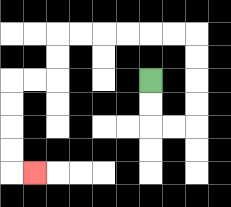{'start': '[6, 3]', 'end': '[1, 7]', 'path_directions': 'D,D,R,R,U,U,U,U,L,L,L,L,L,L,D,D,L,L,D,D,D,D,R', 'path_coordinates': '[[6, 3], [6, 4], [6, 5], [7, 5], [8, 5], [8, 4], [8, 3], [8, 2], [8, 1], [7, 1], [6, 1], [5, 1], [4, 1], [3, 1], [2, 1], [2, 2], [2, 3], [1, 3], [0, 3], [0, 4], [0, 5], [0, 6], [0, 7], [1, 7]]'}